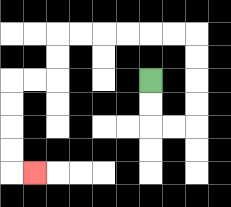{'start': '[6, 3]', 'end': '[1, 7]', 'path_directions': 'D,D,R,R,U,U,U,U,L,L,L,L,L,L,D,D,L,L,D,D,D,D,R', 'path_coordinates': '[[6, 3], [6, 4], [6, 5], [7, 5], [8, 5], [8, 4], [8, 3], [8, 2], [8, 1], [7, 1], [6, 1], [5, 1], [4, 1], [3, 1], [2, 1], [2, 2], [2, 3], [1, 3], [0, 3], [0, 4], [0, 5], [0, 6], [0, 7], [1, 7]]'}